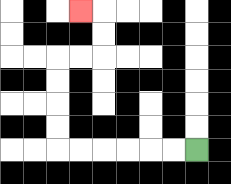{'start': '[8, 6]', 'end': '[3, 0]', 'path_directions': 'L,L,L,L,L,L,U,U,U,U,R,R,U,U,L', 'path_coordinates': '[[8, 6], [7, 6], [6, 6], [5, 6], [4, 6], [3, 6], [2, 6], [2, 5], [2, 4], [2, 3], [2, 2], [3, 2], [4, 2], [4, 1], [4, 0], [3, 0]]'}